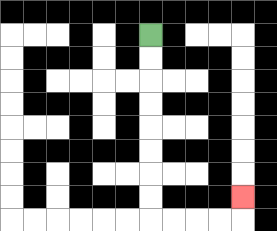{'start': '[6, 1]', 'end': '[10, 8]', 'path_directions': 'D,D,D,D,D,D,D,D,R,R,R,R,U', 'path_coordinates': '[[6, 1], [6, 2], [6, 3], [6, 4], [6, 5], [6, 6], [6, 7], [6, 8], [6, 9], [7, 9], [8, 9], [9, 9], [10, 9], [10, 8]]'}